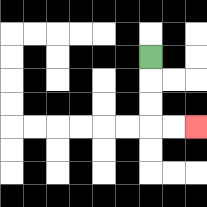{'start': '[6, 2]', 'end': '[8, 5]', 'path_directions': 'D,D,D,R,R', 'path_coordinates': '[[6, 2], [6, 3], [6, 4], [6, 5], [7, 5], [8, 5]]'}